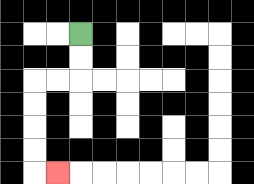{'start': '[3, 1]', 'end': '[2, 7]', 'path_directions': 'D,D,L,L,D,D,D,D,R', 'path_coordinates': '[[3, 1], [3, 2], [3, 3], [2, 3], [1, 3], [1, 4], [1, 5], [1, 6], [1, 7], [2, 7]]'}